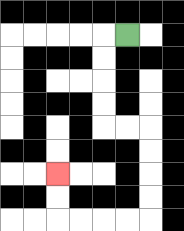{'start': '[5, 1]', 'end': '[2, 7]', 'path_directions': 'L,D,D,D,D,R,R,D,D,D,D,L,L,L,L,U,U', 'path_coordinates': '[[5, 1], [4, 1], [4, 2], [4, 3], [4, 4], [4, 5], [5, 5], [6, 5], [6, 6], [6, 7], [6, 8], [6, 9], [5, 9], [4, 9], [3, 9], [2, 9], [2, 8], [2, 7]]'}